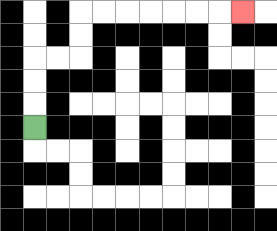{'start': '[1, 5]', 'end': '[10, 0]', 'path_directions': 'U,U,U,R,R,U,U,R,R,R,R,R,R,R', 'path_coordinates': '[[1, 5], [1, 4], [1, 3], [1, 2], [2, 2], [3, 2], [3, 1], [3, 0], [4, 0], [5, 0], [6, 0], [7, 0], [8, 0], [9, 0], [10, 0]]'}